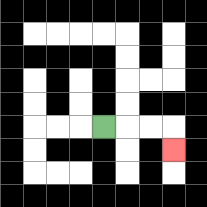{'start': '[4, 5]', 'end': '[7, 6]', 'path_directions': 'R,R,R,D', 'path_coordinates': '[[4, 5], [5, 5], [6, 5], [7, 5], [7, 6]]'}